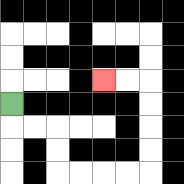{'start': '[0, 4]', 'end': '[4, 3]', 'path_directions': 'D,R,R,D,D,R,R,R,R,U,U,U,U,L,L', 'path_coordinates': '[[0, 4], [0, 5], [1, 5], [2, 5], [2, 6], [2, 7], [3, 7], [4, 7], [5, 7], [6, 7], [6, 6], [6, 5], [6, 4], [6, 3], [5, 3], [4, 3]]'}